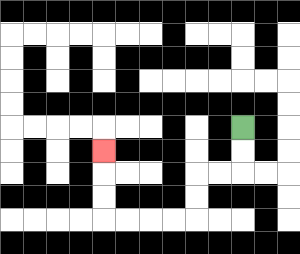{'start': '[10, 5]', 'end': '[4, 6]', 'path_directions': 'D,D,L,L,D,D,L,L,L,L,U,U,U', 'path_coordinates': '[[10, 5], [10, 6], [10, 7], [9, 7], [8, 7], [8, 8], [8, 9], [7, 9], [6, 9], [5, 9], [4, 9], [4, 8], [4, 7], [4, 6]]'}